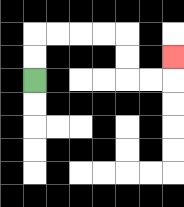{'start': '[1, 3]', 'end': '[7, 2]', 'path_directions': 'U,U,R,R,R,R,D,D,R,R,U', 'path_coordinates': '[[1, 3], [1, 2], [1, 1], [2, 1], [3, 1], [4, 1], [5, 1], [5, 2], [5, 3], [6, 3], [7, 3], [7, 2]]'}